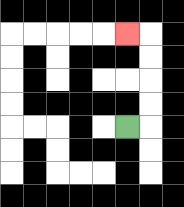{'start': '[5, 5]', 'end': '[5, 1]', 'path_directions': 'R,U,U,U,U,L', 'path_coordinates': '[[5, 5], [6, 5], [6, 4], [6, 3], [6, 2], [6, 1], [5, 1]]'}